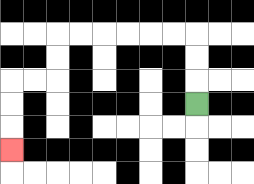{'start': '[8, 4]', 'end': '[0, 6]', 'path_directions': 'U,U,U,L,L,L,L,L,L,D,D,L,L,D,D,D', 'path_coordinates': '[[8, 4], [8, 3], [8, 2], [8, 1], [7, 1], [6, 1], [5, 1], [4, 1], [3, 1], [2, 1], [2, 2], [2, 3], [1, 3], [0, 3], [0, 4], [0, 5], [0, 6]]'}